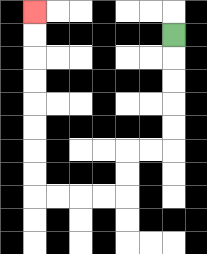{'start': '[7, 1]', 'end': '[1, 0]', 'path_directions': 'D,D,D,D,D,L,L,D,D,L,L,L,L,U,U,U,U,U,U,U,U', 'path_coordinates': '[[7, 1], [7, 2], [7, 3], [7, 4], [7, 5], [7, 6], [6, 6], [5, 6], [5, 7], [5, 8], [4, 8], [3, 8], [2, 8], [1, 8], [1, 7], [1, 6], [1, 5], [1, 4], [1, 3], [1, 2], [1, 1], [1, 0]]'}